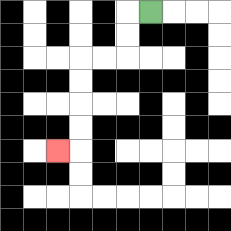{'start': '[6, 0]', 'end': '[2, 6]', 'path_directions': 'L,D,D,L,L,D,D,D,D,L', 'path_coordinates': '[[6, 0], [5, 0], [5, 1], [5, 2], [4, 2], [3, 2], [3, 3], [3, 4], [3, 5], [3, 6], [2, 6]]'}